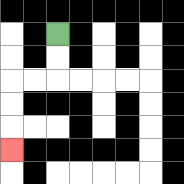{'start': '[2, 1]', 'end': '[0, 6]', 'path_directions': 'D,D,L,L,D,D,D', 'path_coordinates': '[[2, 1], [2, 2], [2, 3], [1, 3], [0, 3], [0, 4], [0, 5], [0, 6]]'}